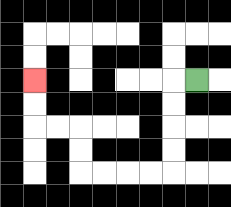{'start': '[8, 3]', 'end': '[1, 3]', 'path_directions': 'L,D,D,D,D,L,L,L,L,U,U,L,L,U,U', 'path_coordinates': '[[8, 3], [7, 3], [7, 4], [7, 5], [7, 6], [7, 7], [6, 7], [5, 7], [4, 7], [3, 7], [3, 6], [3, 5], [2, 5], [1, 5], [1, 4], [1, 3]]'}